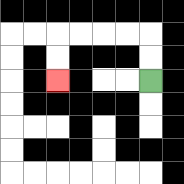{'start': '[6, 3]', 'end': '[2, 3]', 'path_directions': 'U,U,L,L,L,L,D,D', 'path_coordinates': '[[6, 3], [6, 2], [6, 1], [5, 1], [4, 1], [3, 1], [2, 1], [2, 2], [2, 3]]'}